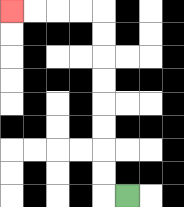{'start': '[5, 8]', 'end': '[0, 0]', 'path_directions': 'L,U,U,U,U,U,U,U,U,L,L,L,L', 'path_coordinates': '[[5, 8], [4, 8], [4, 7], [4, 6], [4, 5], [4, 4], [4, 3], [4, 2], [4, 1], [4, 0], [3, 0], [2, 0], [1, 0], [0, 0]]'}